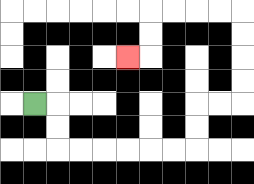{'start': '[1, 4]', 'end': '[5, 2]', 'path_directions': 'R,D,D,R,R,R,R,R,R,U,U,R,R,U,U,U,U,L,L,L,L,D,D,L', 'path_coordinates': '[[1, 4], [2, 4], [2, 5], [2, 6], [3, 6], [4, 6], [5, 6], [6, 6], [7, 6], [8, 6], [8, 5], [8, 4], [9, 4], [10, 4], [10, 3], [10, 2], [10, 1], [10, 0], [9, 0], [8, 0], [7, 0], [6, 0], [6, 1], [6, 2], [5, 2]]'}